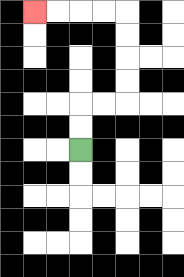{'start': '[3, 6]', 'end': '[1, 0]', 'path_directions': 'U,U,R,R,U,U,U,U,L,L,L,L', 'path_coordinates': '[[3, 6], [3, 5], [3, 4], [4, 4], [5, 4], [5, 3], [5, 2], [5, 1], [5, 0], [4, 0], [3, 0], [2, 0], [1, 0]]'}